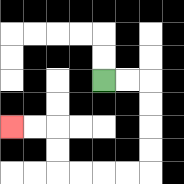{'start': '[4, 3]', 'end': '[0, 5]', 'path_directions': 'R,R,D,D,D,D,L,L,L,L,U,U,L,L', 'path_coordinates': '[[4, 3], [5, 3], [6, 3], [6, 4], [6, 5], [6, 6], [6, 7], [5, 7], [4, 7], [3, 7], [2, 7], [2, 6], [2, 5], [1, 5], [0, 5]]'}